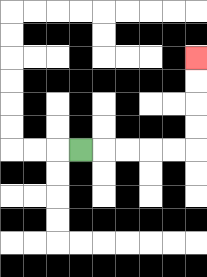{'start': '[3, 6]', 'end': '[8, 2]', 'path_directions': 'R,R,R,R,R,U,U,U,U', 'path_coordinates': '[[3, 6], [4, 6], [5, 6], [6, 6], [7, 6], [8, 6], [8, 5], [8, 4], [8, 3], [8, 2]]'}